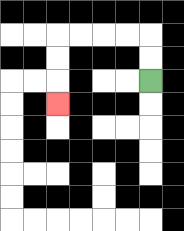{'start': '[6, 3]', 'end': '[2, 4]', 'path_directions': 'U,U,L,L,L,L,D,D,D', 'path_coordinates': '[[6, 3], [6, 2], [6, 1], [5, 1], [4, 1], [3, 1], [2, 1], [2, 2], [2, 3], [2, 4]]'}